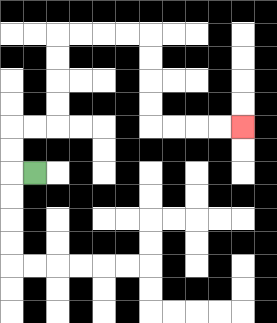{'start': '[1, 7]', 'end': '[10, 5]', 'path_directions': 'L,U,U,R,R,U,U,U,U,R,R,R,R,D,D,D,D,R,R,R,R', 'path_coordinates': '[[1, 7], [0, 7], [0, 6], [0, 5], [1, 5], [2, 5], [2, 4], [2, 3], [2, 2], [2, 1], [3, 1], [4, 1], [5, 1], [6, 1], [6, 2], [6, 3], [6, 4], [6, 5], [7, 5], [8, 5], [9, 5], [10, 5]]'}